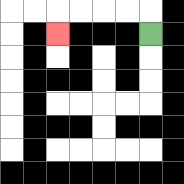{'start': '[6, 1]', 'end': '[2, 1]', 'path_directions': 'U,L,L,L,L,D', 'path_coordinates': '[[6, 1], [6, 0], [5, 0], [4, 0], [3, 0], [2, 0], [2, 1]]'}